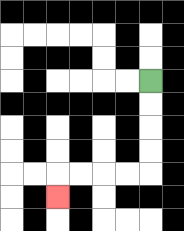{'start': '[6, 3]', 'end': '[2, 8]', 'path_directions': 'D,D,D,D,L,L,L,L,D', 'path_coordinates': '[[6, 3], [6, 4], [6, 5], [6, 6], [6, 7], [5, 7], [4, 7], [3, 7], [2, 7], [2, 8]]'}